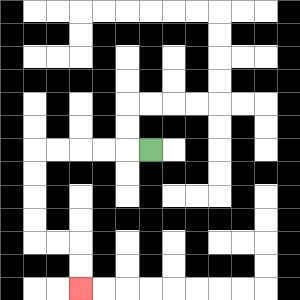{'start': '[6, 6]', 'end': '[3, 12]', 'path_directions': 'L,L,L,L,L,D,D,D,D,R,R,D,D', 'path_coordinates': '[[6, 6], [5, 6], [4, 6], [3, 6], [2, 6], [1, 6], [1, 7], [1, 8], [1, 9], [1, 10], [2, 10], [3, 10], [3, 11], [3, 12]]'}